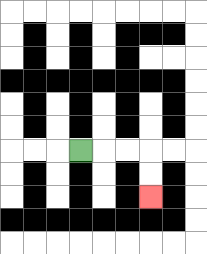{'start': '[3, 6]', 'end': '[6, 8]', 'path_directions': 'R,R,R,D,D', 'path_coordinates': '[[3, 6], [4, 6], [5, 6], [6, 6], [6, 7], [6, 8]]'}